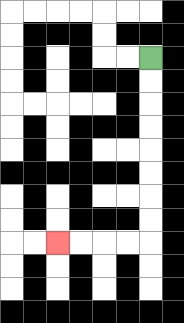{'start': '[6, 2]', 'end': '[2, 10]', 'path_directions': 'D,D,D,D,D,D,D,D,L,L,L,L', 'path_coordinates': '[[6, 2], [6, 3], [6, 4], [6, 5], [6, 6], [6, 7], [6, 8], [6, 9], [6, 10], [5, 10], [4, 10], [3, 10], [2, 10]]'}